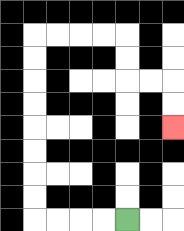{'start': '[5, 9]', 'end': '[7, 5]', 'path_directions': 'L,L,L,L,U,U,U,U,U,U,U,U,R,R,R,R,D,D,R,R,D,D', 'path_coordinates': '[[5, 9], [4, 9], [3, 9], [2, 9], [1, 9], [1, 8], [1, 7], [1, 6], [1, 5], [1, 4], [1, 3], [1, 2], [1, 1], [2, 1], [3, 1], [4, 1], [5, 1], [5, 2], [5, 3], [6, 3], [7, 3], [7, 4], [7, 5]]'}